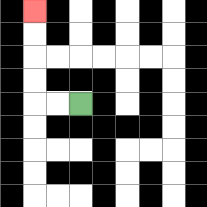{'start': '[3, 4]', 'end': '[1, 0]', 'path_directions': 'L,L,U,U,U,U', 'path_coordinates': '[[3, 4], [2, 4], [1, 4], [1, 3], [1, 2], [1, 1], [1, 0]]'}